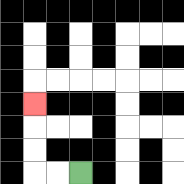{'start': '[3, 7]', 'end': '[1, 4]', 'path_directions': 'L,L,U,U,U', 'path_coordinates': '[[3, 7], [2, 7], [1, 7], [1, 6], [1, 5], [1, 4]]'}